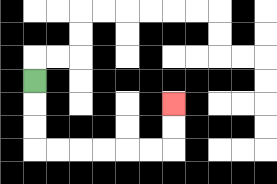{'start': '[1, 3]', 'end': '[7, 4]', 'path_directions': 'D,D,D,R,R,R,R,R,R,U,U', 'path_coordinates': '[[1, 3], [1, 4], [1, 5], [1, 6], [2, 6], [3, 6], [4, 6], [5, 6], [6, 6], [7, 6], [7, 5], [7, 4]]'}